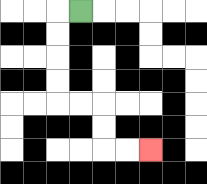{'start': '[3, 0]', 'end': '[6, 6]', 'path_directions': 'L,D,D,D,D,R,R,D,D,R,R', 'path_coordinates': '[[3, 0], [2, 0], [2, 1], [2, 2], [2, 3], [2, 4], [3, 4], [4, 4], [4, 5], [4, 6], [5, 6], [6, 6]]'}